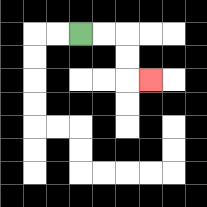{'start': '[3, 1]', 'end': '[6, 3]', 'path_directions': 'R,R,D,D,R', 'path_coordinates': '[[3, 1], [4, 1], [5, 1], [5, 2], [5, 3], [6, 3]]'}